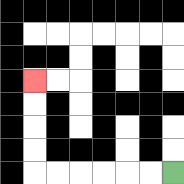{'start': '[7, 7]', 'end': '[1, 3]', 'path_directions': 'L,L,L,L,L,L,U,U,U,U', 'path_coordinates': '[[7, 7], [6, 7], [5, 7], [4, 7], [3, 7], [2, 7], [1, 7], [1, 6], [1, 5], [1, 4], [1, 3]]'}